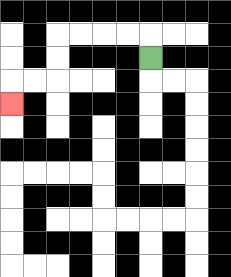{'start': '[6, 2]', 'end': '[0, 4]', 'path_directions': 'U,L,L,L,L,D,D,L,L,D', 'path_coordinates': '[[6, 2], [6, 1], [5, 1], [4, 1], [3, 1], [2, 1], [2, 2], [2, 3], [1, 3], [0, 3], [0, 4]]'}